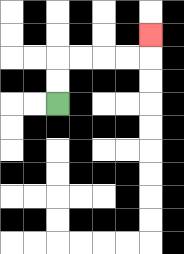{'start': '[2, 4]', 'end': '[6, 1]', 'path_directions': 'U,U,R,R,R,R,U', 'path_coordinates': '[[2, 4], [2, 3], [2, 2], [3, 2], [4, 2], [5, 2], [6, 2], [6, 1]]'}